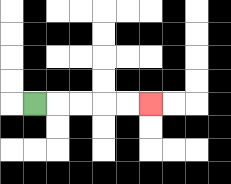{'start': '[1, 4]', 'end': '[6, 4]', 'path_directions': 'R,R,R,R,R', 'path_coordinates': '[[1, 4], [2, 4], [3, 4], [4, 4], [5, 4], [6, 4]]'}